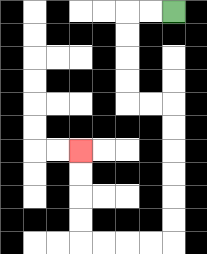{'start': '[7, 0]', 'end': '[3, 6]', 'path_directions': 'L,L,D,D,D,D,R,R,D,D,D,D,D,D,L,L,L,L,U,U,U,U', 'path_coordinates': '[[7, 0], [6, 0], [5, 0], [5, 1], [5, 2], [5, 3], [5, 4], [6, 4], [7, 4], [7, 5], [7, 6], [7, 7], [7, 8], [7, 9], [7, 10], [6, 10], [5, 10], [4, 10], [3, 10], [3, 9], [3, 8], [3, 7], [3, 6]]'}